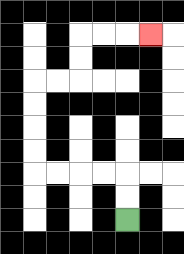{'start': '[5, 9]', 'end': '[6, 1]', 'path_directions': 'U,U,L,L,L,L,U,U,U,U,R,R,U,U,R,R,R', 'path_coordinates': '[[5, 9], [5, 8], [5, 7], [4, 7], [3, 7], [2, 7], [1, 7], [1, 6], [1, 5], [1, 4], [1, 3], [2, 3], [3, 3], [3, 2], [3, 1], [4, 1], [5, 1], [6, 1]]'}